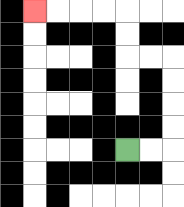{'start': '[5, 6]', 'end': '[1, 0]', 'path_directions': 'R,R,U,U,U,U,L,L,U,U,L,L,L,L', 'path_coordinates': '[[5, 6], [6, 6], [7, 6], [7, 5], [7, 4], [7, 3], [7, 2], [6, 2], [5, 2], [5, 1], [5, 0], [4, 0], [3, 0], [2, 0], [1, 0]]'}